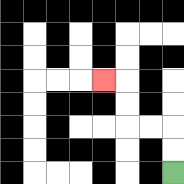{'start': '[7, 7]', 'end': '[4, 3]', 'path_directions': 'U,U,L,L,U,U,L', 'path_coordinates': '[[7, 7], [7, 6], [7, 5], [6, 5], [5, 5], [5, 4], [5, 3], [4, 3]]'}